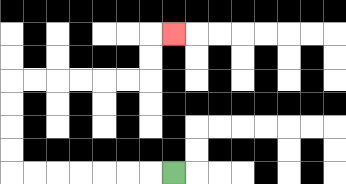{'start': '[7, 7]', 'end': '[7, 1]', 'path_directions': 'L,L,L,L,L,L,L,U,U,U,U,R,R,R,R,R,R,U,U,R', 'path_coordinates': '[[7, 7], [6, 7], [5, 7], [4, 7], [3, 7], [2, 7], [1, 7], [0, 7], [0, 6], [0, 5], [0, 4], [0, 3], [1, 3], [2, 3], [3, 3], [4, 3], [5, 3], [6, 3], [6, 2], [6, 1], [7, 1]]'}